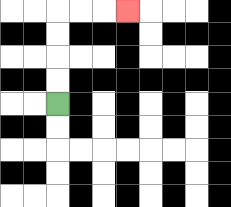{'start': '[2, 4]', 'end': '[5, 0]', 'path_directions': 'U,U,U,U,R,R,R', 'path_coordinates': '[[2, 4], [2, 3], [2, 2], [2, 1], [2, 0], [3, 0], [4, 0], [5, 0]]'}